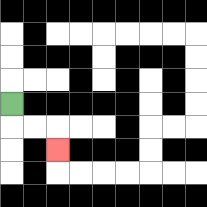{'start': '[0, 4]', 'end': '[2, 6]', 'path_directions': 'D,R,R,D', 'path_coordinates': '[[0, 4], [0, 5], [1, 5], [2, 5], [2, 6]]'}